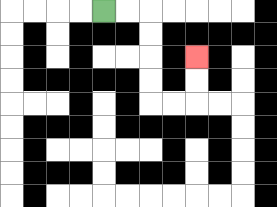{'start': '[4, 0]', 'end': '[8, 2]', 'path_directions': 'R,R,D,D,D,D,R,R,U,U', 'path_coordinates': '[[4, 0], [5, 0], [6, 0], [6, 1], [6, 2], [6, 3], [6, 4], [7, 4], [8, 4], [8, 3], [8, 2]]'}